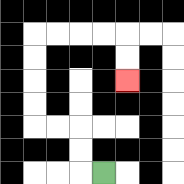{'start': '[4, 7]', 'end': '[5, 3]', 'path_directions': 'L,U,U,L,L,U,U,U,U,R,R,R,R,D,D', 'path_coordinates': '[[4, 7], [3, 7], [3, 6], [3, 5], [2, 5], [1, 5], [1, 4], [1, 3], [1, 2], [1, 1], [2, 1], [3, 1], [4, 1], [5, 1], [5, 2], [5, 3]]'}